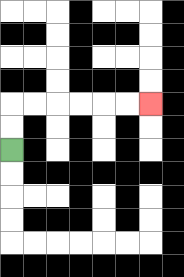{'start': '[0, 6]', 'end': '[6, 4]', 'path_directions': 'U,U,R,R,R,R,R,R', 'path_coordinates': '[[0, 6], [0, 5], [0, 4], [1, 4], [2, 4], [3, 4], [4, 4], [5, 4], [6, 4]]'}